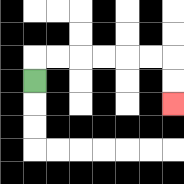{'start': '[1, 3]', 'end': '[7, 4]', 'path_directions': 'U,R,R,R,R,R,R,D,D', 'path_coordinates': '[[1, 3], [1, 2], [2, 2], [3, 2], [4, 2], [5, 2], [6, 2], [7, 2], [7, 3], [7, 4]]'}